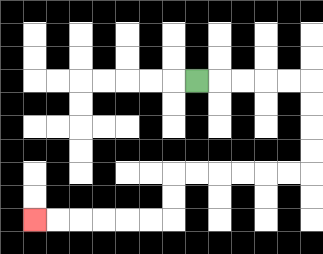{'start': '[8, 3]', 'end': '[1, 9]', 'path_directions': 'R,R,R,R,R,D,D,D,D,L,L,L,L,L,L,D,D,L,L,L,L,L,L', 'path_coordinates': '[[8, 3], [9, 3], [10, 3], [11, 3], [12, 3], [13, 3], [13, 4], [13, 5], [13, 6], [13, 7], [12, 7], [11, 7], [10, 7], [9, 7], [8, 7], [7, 7], [7, 8], [7, 9], [6, 9], [5, 9], [4, 9], [3, 9], [2, 9], [1, 9]]'}